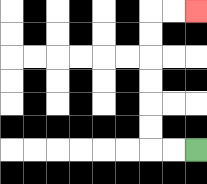{'start': '[8, 6]', 'end': '[8, 0]', 'path_directions': 'L,L,U,U,U,U,U,U,R,R', 'path_coordinates': '[[8, 6], [7, 6], [6, 6], [6, 5], [6, 4], [6, 3], [6, 2], [6, 1], [6, 0], [7, 0], [8, 0]]'}